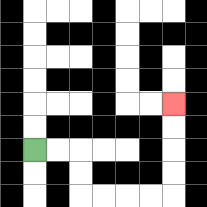{'start': '[1, 6]', 'end': '[7, 4]', 'path_directions': 'R,R,D,D,R,R,R,R,U,U,U,U', 'path_coordinates': '[[1, 6], [2, 6], [3, 6], [3, 7], [3, 8], [4, 8], [5, 8], [6, 8], [7, 8], [7, 7], [7, 6], [7, 5], [7, 4]]'}